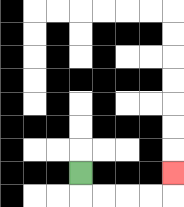{'start': '[3, 7]', 'end': '[7, 7]', 'path_directions': 'D,R,R,R,R,U', 'path_coordinates': '[[3, 7], [3, 8], [4, 8], [5, 8], [6, 8], [7, 8], [7, 7]]'}